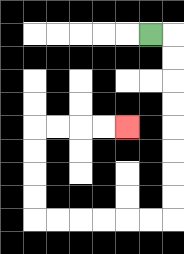{'start': '[6, 1]', 'end': '[5, 5]', 'path_directions': 'R,D,D,D,D,D,D,D,D,L,L,L,L,L,L,U,U,U,U,R,R,R,R', 'path_coordinates': '[[6, 1], [7, 1], [7, 2], [7, 3], [7, 4], [7, 5], [7, 6], [7, 7], [7, 8], [7, 9], [6, 9], [5, 9], [4, 9], [3, 9], [2, 9], [1, 9], [1, 8], [1, 7], [1, 6], [1, 5], [2, 5], [3, 5], [4, 5], [5, 5]]'}